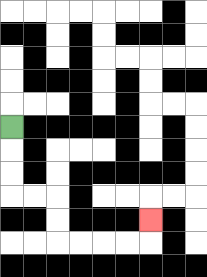{'start': '[0, 5]', 'end': '[6, 9]', 'path_directions': 'D,D,D,R,R,D,D,R,R,R,R,U', 'path_coordinates': '[[0, 5], [0, 6], [0, 7], [0, 8], [1, 8], [2, 8], [2, 9], [2, 10], [3, 10], [4, 10], [5, 10], [6, 10], [6, 9]]'}